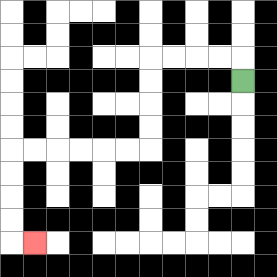{'start': '[10, 3]', 'end': '[1, 10]', 'path_directions': 'U,L,L,L,L,D,D,D,D,L,L,L,L,L,L,D,D,D,D,R', 'path_coordinates': '[[10, 3], [10, 2], [9, 2], [8, 2], [7, 2], [6, 2], [6, 3], [6, 4], [6, 5], [6, 6], [5, 6], [4, 6], [3, 6], [2, 6], [1, 6], [0, 6], [0, 7], [0, 8], [0, 9], [0, 10], [1, 10]]'}